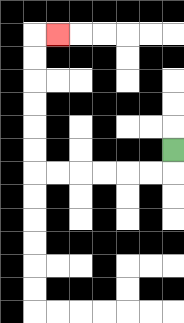{'start': '[7, 6]', 'end': '[2, 1]', 'path_directions': 'D,L,L,L,L,L,L,U,U,U,U,U,U,R', 'path_coordinates': '[[7, 6], [7, 7], [6, 7], [5, 7], [4, 7], [3, 7], [2, 7], [1, 7], [1, 6], [1, 5], [1, 4], [1, 3], [1, 2], [1, 1], [2, 1]]'}